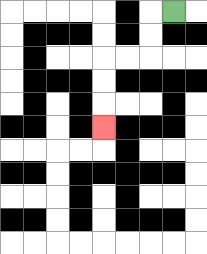{'start': '[7, 0]', 'end': '[4, 5]', 'path_directions': 'L,D,D,L,L,D,D,D', 'path_coordinates': '[[7, 0], [6, 0], [6, 1], [6, 2], [5, 2], [4, 2], [4, 3], [4, 4], [4, 5]]'}